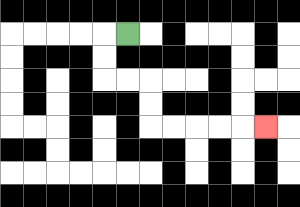{'start': '[5, 1]', 'end': '[11, 5]', 'path_directions': 'L,D,D,R,R,D,D,R,R,R,R,R', 'path_coordinates': '[[5, 1], [4, 1], [4, 2], [4, 3], [5, 3], [6, 3], [6, 4], [6, 5], [7, 5], [8, 5], [9, 5], [10, 5], [11, 5]]'}